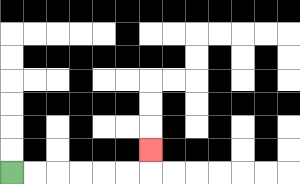{'start': '[0, 7]', 'end': '[6, 6]', 'path_directions': 'R,R,R,R,R,R,U', 'path_coordinates': '[[0, 7], [1, 7], [2, 7], [3, 7], [4, 7], [5, 7], [6, 7], [6, 6]]'}